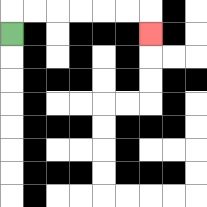{'start': '[0, 1]', 'end': '[6, 1]', 'path_directions': 'U,R,R,R,R,R,R,D', 'path_coordinates': '[[0, 1], [0, 0], [1, 0], [2, 0], [3, 0], [4, 0], [5, 0], [6, 0], [6, 1]]'}